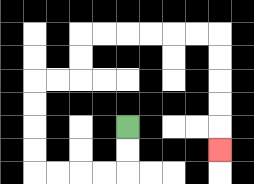{'start': '[5, 5]', 'end': '[9, 6]', 'path_directions': 'D,D,L,L,L,L,U,U,U,U,R,R,U,U,R,R,R,R,R,R,D,D,D,D,D', 'path_coordinates': '[[5, 5], [5, 6], [5, 7], [4, 7], [3, 7], [2, 7], [1, 7], [1, 6], [1, 5], [1, 4], [1, 3], [2, 3], [3, 3], [3, 2], [3, 1], [4, 1], [5, 1], [6, 1], [7, 1], [8, 1], [9, 1], [9, 2], [9, 3], [9, 4], [9, 5], [9, 6]]'}